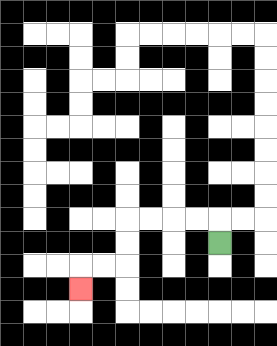{'start': '[9, 10]', 'end': '[3, 12]', 'path_directions': 'U,L,L,L,L,D,D,L,L,D', 'path_coordinates': '[[9, 10], [9, 9], [8, 9], [7, 9], [6, 9], [5, 9], [5, 10], [5, 11], [4, 11], [3, 11], [3, 12]]'}